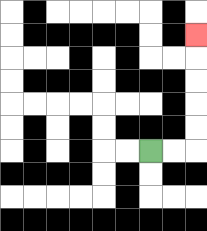{'start': '[6, 6]', 'end': '[8, 1]', 'path_directions': 'R,R,U,U,U,U,U', 'path_coordinates': '[[6, 6], [7, 6], [8, 6], [8, 5], [8, 4], [8, 3], [8, 2], [8, 1]]'}